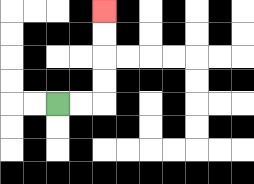{'start': '[2, 4]', 'end': '[4, 0]', 'path_directions': 'R,R,U,U,U,U', 'path_coordinates': '[[2, 4], [3, 4], [4, 4], [4, 3], [4, 2], [4, 1], [4, 0]]'}